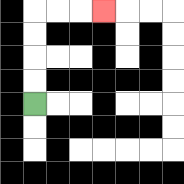{'start': '[1, 4]', 'end': '[4, 0]', 'path_directions': 'U,U,U,U,R,R,R', 'path_coordinates': '[[1, 4], [1, 3], [1, 2], [1, 1], [1, 0], [2, 0], [3, 0], [4, 0]]'}